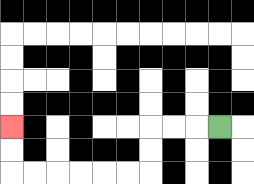{'start': '[9, 5]', 'end': '[0, 5]', 'path_directions': 'L,L,L,D,D,L,L,L,L,L,L,U,U', 'path_coordinates': '[[9, 5], [8, 5], [7, 5], [6, 5], [6, 6], [6, 7], [5, 7], [4, 7], [3, 7], [2, 7], [1, 7], [0, 7], [0, 6], [0, 5]]'}